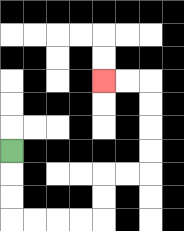{'start': '[0, 6]', 'end': '[4, 3]', 'path_directions': 'D,D,D,R,R,R,R,U,U,R,R,U,U,U,U,L,L', 'path_coordinates': '[[0, 6], [0, 7], [0, 8], [0, 9], [1, 9], [2, 9], [3, 9], [4, 9], [4, 8], [4, 7], [5, 7], [6, 7], [6, 6], [6, 5], [6, 4], [6, 3], [5, 3], [4, 3]]'}